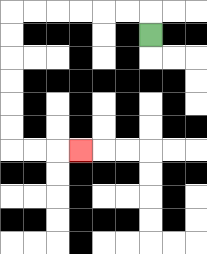{'start': '[6, 1]', 'end': '[3, 6]', 'path_directions': 'U,L,L,L,L,L,L,D,D,D,D,D,D,R,R,R', 'path_coordinates': '[[6, 1], [6, 0], [5, 0], [4, 0], [3, 0], [2, 0], [1, 0], [0, 0], [0, 1], [0, 2], [0, 3], [0, 4], [0, 5], [0, 6], [1, 6], [2, 6], [3, 6]]'}